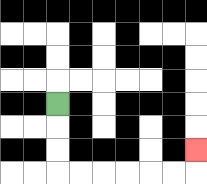{'start': '[2, 4]', 'end': '[8, 6]', 'path_directions': 'D,D,D,R,R,R,R,R,R,U', 'path_coordinates': '[[2, 4], [2, 5], [2, 6], [2, 7], [3, 7], [4, 7], [5, 7], [6, 7], [7, 7], [8, 7], [8, 6]]'}